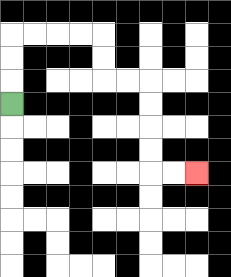{'start': '[0, 4]', 'end': '[8, 7]', 'path_directions': 'U,U,U,R,R,R,R,D,D,R,R,D,D,D,D,R,R', 'path_coordinates': '[[0, 4], [0, 3], [0, 2], [0, 1], [1, 1], [2, 1], [3, 1], [4, 1], [4, 2], [4, 3], [5, 3], [6, 3], [6, 4], [6, 5], [6, 6], [6, 7], [7, 7], [8, 7]]'}